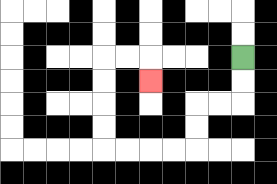{'start': '[10, 2]', 'end': '[6, 3]', 'path_directions': 'D,D,L,L,D,D,L,L,L,L,U,U,U,U,R,R,D', 'path_coordinates': '[[10, 2], [10, 3], [10, 4], [9, 4], [8, 4], [8, 5], [8, 6], [7, 6], [6, 6], [5, 6], [4, 6], [4, 5], [4, 4], [4, 3], [4, 2], [5, 2], [6, 2], [6, 3]]'}